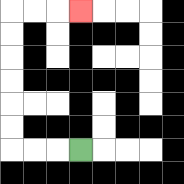{'start': '[3, 6]', 'end': '[3, 0]', 'path_directions': 'L,L,L,U,U,U,U,U,U,R,R,R', 'path_coordinates': '[[3, 6], [2, 6], [1, 6], [0, 6], [0, 5], [0, 4], [0, 3], [0, 2], [0, 1], [0, 0], [1, 0], [2, 0], [3, 0]]'}